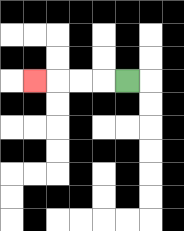{'start': '[5, 3]', 'end': '[1, 3]', 'path_directions': 'L,L,L,L', 'path_coordinates': '[[5, 3], [4, 3], [3, 3], [2, 3], [1, 3]]'}